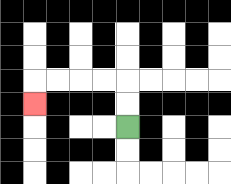{'start': '[5, 5]', 'end': '[1, 4]', 'path_directions': 'U,U,L,L,L,L,D', 'path_coordinates': '[[5, 5], [5, 4], [5, 3], [4, 3], [3, 3], [2, 3], [1, 3], [1, 4]]'}